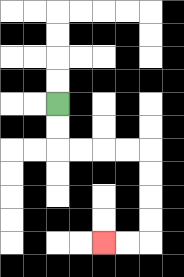{'start': '[2, 4]', 'end': '[4, 10]', 'path_directions': 'D,D,R,R,R,R,D,D,D,D,L,L', 'path_coordinates': '[[2, 4], [2, 5], [2, 6], [3, 6], [4, 6], [5, 6], [6, 6], [6, 7], [6, 8], [6, 9], [6, 10], [5, 10], [4, 10]]'}